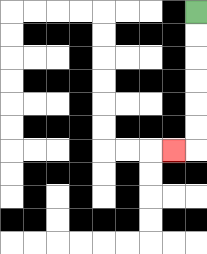{'start': '[8, 0]', 'end': '[7, 6]', 'path_directions': 'D,D,D,D,D,D,L', 'path_coordinates': '[[8, 0], [8, 1], [8, 2], [8, 3], [8, 4], [8, 5], [8, 6], [7, 6]]'}